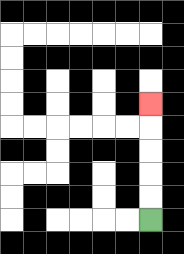{'start': '[6, 9]', 'end': '[6, 4]', 'path_directions': 'U,U,U,U,U', 'path_coordinates': '[[6, 9], [6, 8], [6, 7], [6, 6], [6, 5], [6, 4]]'}